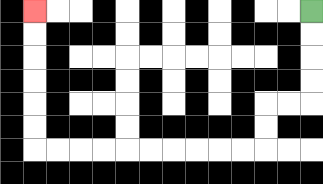{'start': '[13, 0]', 'end': '[1, 0]', 'path_directions': 'D,D,D,D,L,L,D,D,L,L,L,L,L,L,L,L,L,L,U,U,U,U,U,U', 'path_coordinates': '[[13, 0], [13, 1], [13, 2], [13, 3], [13, 4], [12, 4], [11, 4], [11, 5], [11, 6], [10, 6], [9, 6], [8, 6], [7, 6], [6, 6], [5, 6], [4, 6], [3, 6], [2, 6], [1, 6], [1, 5], [1, 4], [1, 3], [1, 2], [1, 1], [1, 0]]'}